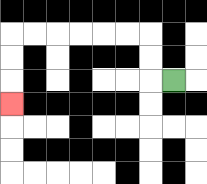{'start': '[7, 3]', 'end': '[0, 4]', 'path_directions': 'L,U,U,L,L,L,L,L,L,D,D,D', 'path_coordinates': '[[7, 3], [6, 3], [6, 2], [6, 1], [5, 1], [4, 1], [3, 1], [2, 1], [1, 1], [0, 1], [0, 2], [0, 3], [0, 4]]'}